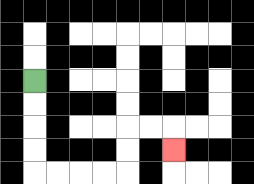{'start': '[1, 3]', 'end': '[7, 6]', 'path_directions': 'D,D,D,D,R,R,R,R,U,U,R,R,D', 'path_coordinates': '[[1, 3], [1, 4], [1, 5], [1, 6], [1, 7], [2, 7], [3, 7], [4, 7], [5, 7], [5, 6], [5, 5], [6, 5], [7, 5], [7, 6]]'}